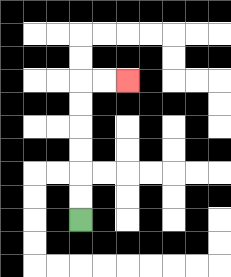{'start': '[3, 9]', 'end': '[5, 3]', 'path_directions': 'U,U,U,U,U,U,R,R', 'path_coordinates': '[[3, 9], [3, 8], [3, 7], [3, 6], [3, 5], [3, 4], [3, 3], [4, 3], [5, 3]]'}